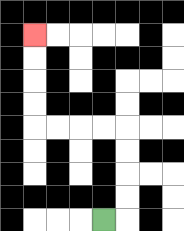{'start': '[4, 9]', 'end': '[1, 1]', 'path_directions': 'R,U,U,U,U,L,L,L,L,U,U,U,U', 'path_coordinates': '[[4, 9], [5, 9], [5, 8], [5, 7], [5, 6], [5, 5], [4, 5], [3, 5], [2, 5], [1, 5], [1, 4], [1, 3], [1, 2], [1, 1]]'}